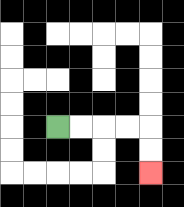{'start': '[2, 5]', 'end': '[6, 7]', 'path_directions': 'R,R,R,R,D,D', 'path_coordinates': '[[2, 5], [3, 5], [4, 5], [5, 5], [6, 5], [6, 6], [6, 7]]'}